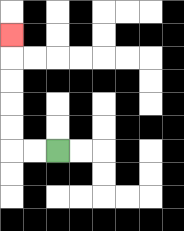{'start': '[2, 6]', 'end': '[0, 1]', 'path_directions': 'L,L,U,U,U,U,U', 'path_coordinates': '[[2, 6], [1, 6], [0, 6], [0, 5], [0, 4], [0, 3], [0, 2], [0, 1]]'}